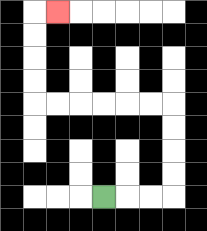{'start': '[4, 8]', 'end': '[2, 0]', 'path_directions': 'R,R,R,U,U,U,U,L,L,L,L,L,L,U,U,U,U,R', 'path_coordinates': '[[4, 8], [5, 8], [6, 8], [7, 8], [7, 7], [7, 6], [7, 5], [7, 4], [6, 4], [5, 4], [4, 4], [3, 4], [2, 4], [1, 4], [1, 3], [1, 2], [1, 1], [1, 0], [2, 0]]'}